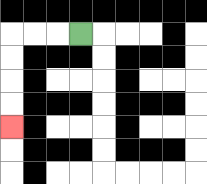{'start': '[3, 1]', 'end': '[0, 5]', 'path_directions': 'L,L,L,D,D,D,D', 'path_coordinates': '[[3, 1], [2, 1], [1, 1], [0, 1], [0, 2], [0, 3], [0, 4], [0, 5]]'}